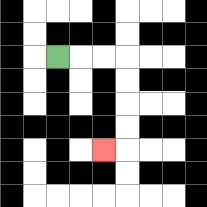{'start': '[2, 2]', 'end': '[4, 6]', 'path_directions': 'R,R,R,D,D,D,D,L', 'path_coordinates': '[[2, 2], [3, 2], [4, 2], [5, 2], [5, 3], [5, 4], [5, 5], [5, 6], [4, 6]]'}